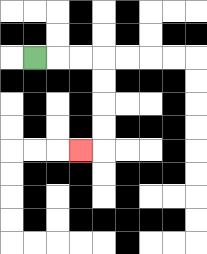{'start': '[1, 2]', 'end': '[3, 6]', 'path_directions': 'R,R,R,D,D,D,D,L', 'path_coordinates': '[[1, 2], [2, 2], [3, 2], [4, 2], [4, 3], [4, 4], [4, 5], [4, 6], [3, 6]]'}